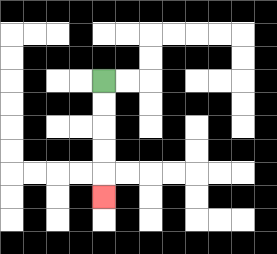{'start': '[4, 3]', 'end': '[4, 8]', 'path_directions': 'D,D,D,D,D', 'path_coordinates': '[[4, 3], [4, 4], [4, 5], [4, 6], [4, 7], [4, 8]]'}